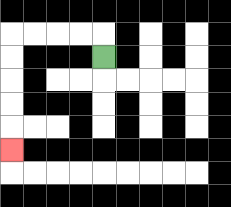{'start': '[4, 2]', 'end': '[0, 6]', 'path_directions': 'U,L,L,L,L,D,D,D,D,D', 'path_coordinates': '[[4, 2], [4, 1], [3, 1], [2, 1], [1, 1], [0, 1], [0, 2], [0, 3], [0, 4], [0, 5], [0, 6]]'}